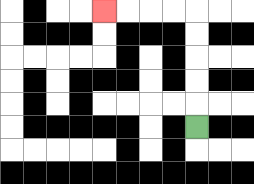{'start': '[8, 5]', 'end': '[4, 0]', 'path_directions': 'U,U,U,U,U,L,L,L,L', 'path_coordinates': '[[8, 5], [8, 4], [8, 3], [8, 2], [8, 1], [8, 0], [7, 0], [6, 0], [5, 0], [4, 0]]'}